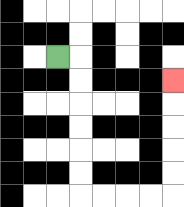{'start': '[2, 2]', 'end': '[7, 3]', 'path_directions': 'R,D,D,D,D,D,D,R,R,R,R,U,U,U,U,U', 'path_coordinates': '[[2, 2], [3, 2], [3, 3], [3, 4], [3, 5], [3, 6], [3, 7], [3, 8], [4, 8], [5, 8], [6, 8], [7, 8], [7, 7], [7, 6], [7, 5], [7, 4], [7, 3]]'}